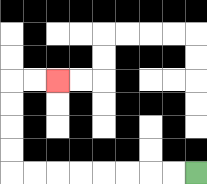{'start': '[8, 7]', 'end': '[2, 3]', 'path_directions': 'L,L,L,L,L,L,L,L,U,U,U,U,R,R', 'path_coordinates': '[[8, 7], [7, 7], [6, 7], [5, 7], [4, 7], [3, 7], [2, 7], [1, 7], [0, 7], [0, 6], [0, 5], [0, 4], [0, 3], [1, 3], [2, 3]]'}